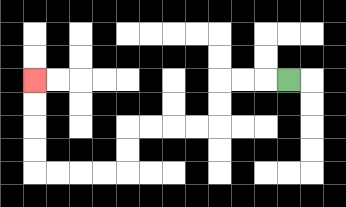{'start': '[12, 3]', 'end': '[1, 3]', 'path_directions': 'L,L,L,D,D,L,L,L,L,D,D,L,L,L,L,U,U,U,U', 'path_coordinates': '[[12, 3], [11, 3], [10, 3], [9, 3], [9, 4], [9, 5], [8, 5], [7, 5], [6, 5], [5, 5], [5, 6], [5, 7], [4, 7], [3, 7], [2, 7], [1, 7], [1, 6], [1, 5], [1, 4], [1, 3]]'}